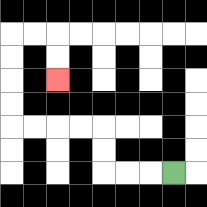{'start': '[7, 7]', 'end': '[2, 3]', 'path_directions': 'L,L,L,U,U,L,L,L,L,U,U,U,U,R,R,D,D', 'path_coordinates': '[[7, 7], [6, 7], [5, 7], [4, 7], [4, 6], [4, 5], [3, 5], [2, 5], [1, 5], [0, 5], [0, 4], [0, 3], [0, 2], [0, 1], [1, 1], [2, 1], [2, 2], [2, 3]]'}